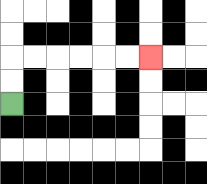{'start': '[0, 4]', 'end': '[6, 2]', 'path_directions': 'U,U,R,R,R,R,R,R', 'path_coordinates': '[[0, 4], [0, 3], [0, 2], [1, 2], [2, 2], [3, 2], [4, 2], [5, 2], [6, 2]]'}